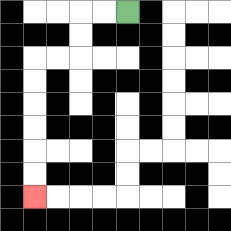{'start': '[5, 0]', 'end': '[1, 8]', 'path_directions': 'L,L,D,D,L,L,D,D,D,D,D,D', 'path_coordinates': '[[5, 0], [4, 0], [3, 0], [3, 1], [3, 2], [2, 2], [1, 2], [1, 3], [1, 4], [1, 5], [1, 6], [1, 7], [1, 8]]'}